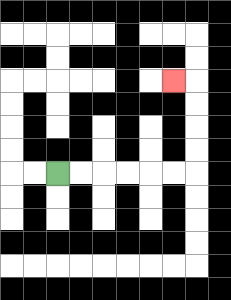{'start': '[2, 7]', 'end': '[7, 3]', 'path_directions': 'R,R,R,R,R,R,U,U,U,U,L', 'path_coordinates': '[[2, 7], [3, 7], [4, 7], [5, 7], [6, 7], [7, 7], [8, 7], [8, 6], [8, 5], [8, 4], [8, 3], [7, 3]]'}